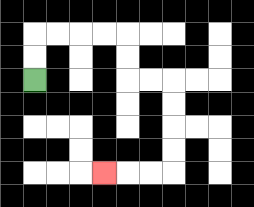{'start': '[1, 3]', 'end': '[4, 7]', 'path_directions': 'U,U,R,R,R,R,D,D,R,R,D,D,D,D,L,L,L', 'path_coordinates': '[[1, 3], [1, 2], [1, 1], [2, 1], [3, 1], [4, 1], [5, 1], [5, 2], [5, 3], [6, 3], [7, 3], [7, 4], [7, 5], [7, 6], [7, 7], [6, 7], [5, 7], [4, 7]]'}